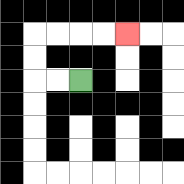{'start': '[3, 3]', 'end': '[5, 1]', 'path_directions': 'L,L,U,U,R,R,R,R', 'path_coordinates': '[[3, 3], [2, 3], [1, 3], [1, 2], [1, 1], [2, 1], [3, 1], [4, 1], [5, 1]]'}